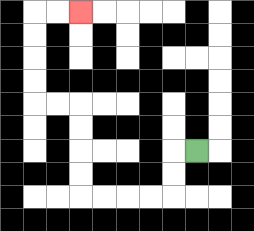{'start': '[8, 6]', 'end': '[3, 0]', 'path_directions': 'L,D,D,L,L,L,L,U,U,U,U,L,L,U,U,U,U,R,R', 'path_coordinates': '[[8, 6], [7, 6], [7, 7], [7, 8], [6, 8], [5, 8], [4, 8], [3, 8], [3, 7], [3, 6], [3, 5], [3, 4], [2, 4], [1, 4], [1, 3], [1, 2], [1, 1], [1, 0], [2, 0], [3, 0]]'}